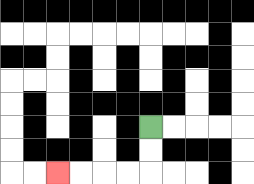{'start': '[6, 5]', 'end': '[2, 7]', 'path_directions': 'D,D,L,L,L,L', 'path_coordinates': '[[6, 5], [6, 6], [6, 7], [5, 7], [4, 7], [3, 7], [2, 7]]'}